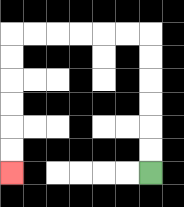{'start': '[6, 7]', 'end': '[0, 7]', 'path_directions': 'U,U,U,U,U,U,L,L,L,L,L,L,D,D,D,D,D,D', 'path_coordinates': '[[6, 7], [6, 6], [6, 5], [6, 4], [6, 3], [6, 2], [6, 1], [5, 1], [4, 1], [3, 1], [2, 1], [1, 1], [0, 1], [0, 2], [0, 3], [0, 4], [0, 5], [0, 6], [0, 7]]'}